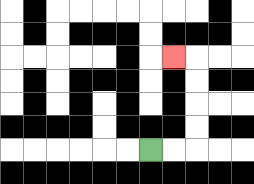{'start': '[6, 6]', 'end': '[7, 2]', 'path_directions': 'R,R,U,U,U,U,L', 'path_coordinates': '[[6, 6], [7, 6], [8, 6], [8, 5], [8, 4], [8, 3], [8, 2], [7, 2]]'}